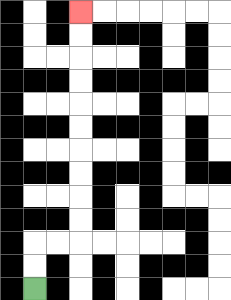{'start': '[1, 12]', 'end': '[3, 0]', 'path_directions': 'U,U,R,R,U,U,U,U,U,U,U,U,U,U', 'path_coordinates': '[[1, 12], [1, 11], [1, 10], [2, 10], [3, 10], [3, 9], [3, 8], [3, 7], [3, 6], [3, 5], [3, 4], [3, 3], [3, 2], [3, 1], [3, 0]]'}